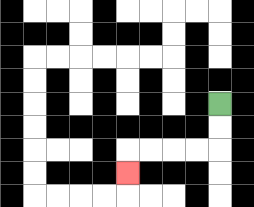{'start': '[9, 4]', 'end': '[5, 7]', 'path_directions': 'D,D,L,L,L,L,D', 'path_coordinates': '[[9, 4], [9, 5], [9, 6], [8, 6], [7, 6], [6, 6], [5, 6], [5, 7]]'}